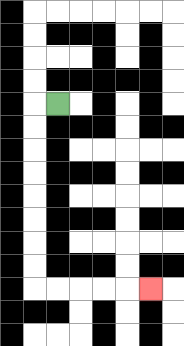{'start': '[2, 4]', 'end': '[6, 12]', 'path_directions': 'L,D,D,D,D,D,D,D,D,R,R,R,R,R', 'path_coordinates': '[[2, 4], [1, 4], [1, 5], [1, 6], [1, 7], [1, 8], [1, 9], [1, 10], [1, 11], [1, 12], [2, 12], [3, 12], [4, 12], [5, 12], [6, 12]]'}